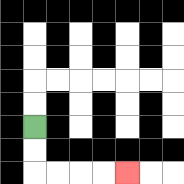{'start': '[1, 5]', 'end': '[5, 7]', 'path_directions': 'D,D,R,R,R,R', 'path_coordinates': '[[1, 5], [1, 6], [1, 7], [2, 7], [3, 7], [4, 7], [5, 7]]'}